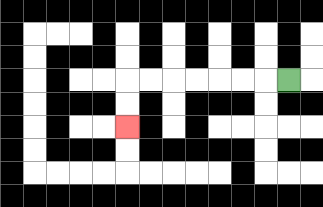{'start': '[12, 3]', 'end': '[5, 5]', 'path_directions': 'L,L,L,L,L,L,L,D,D', 'path_coordinates': '[[12, 3], [11, 3], [10, 3], [9, 3], [8, 3], [7, 3], [6, 3], [5, 3], [5, 4], [5, 5]]'}